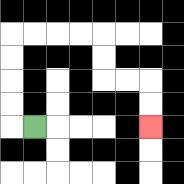{'start': '[1, 5]', 'end': '[6, 5]', 'path_directions': 'L,U,U,U,U,R,R,R,R,D,D,R,R,D,D', 'path_coordinates': '[[1, 5], [0, 5], [0, 4], [0, 3], [0, 2], [0, 1], [1, 1], [2, 1], [3, 1], [4, 1], [4, 2], [4, 3], [5, 3], [6, 3], [6, 4], [6, 5]]'}